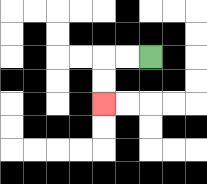{'start': '[6, 2]', 'end': '[4, 4]', 'path_directions': 'L,L,D,D', 'path_coordinates': '[[6, 2], [5, 2], [4, 2], [4, 3], [4, 4]]'}